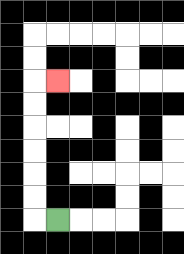{'start': '[2, 9]', 'end': '[2, 3]', 'path_directions': 'L,U,U,U,U,U,U,R', 'path_coordinates': '[[2, 9], [1, 9], [1, 8], [1, 7], [1, 6], [1, 5], [1, 4], [1, 3], [2, 3]]'}